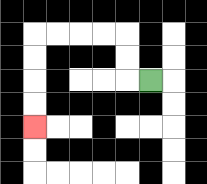{'start': '[6, 3]', 'end': '[1, 5]', 'path_directions': 'L,U,U,L,L,L,L,D,D,D,D', 'path_coordinates': '[[6, 3], [5, 3], [5, 2], [5, 1], [4, 1], [3, 1], [2, 1], [1, 1], [1, 2], [1, 3], [1, 4], [1, 5]]'}